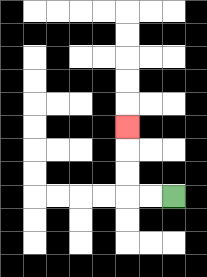{'start': '[7, 8]', 'end': '[5, 5]', 'path_directions': 'L,L,U,U,U', 'path_coordinates': '[[7, 8], [6, 8], [5, 8], [5, 7], [5, 6], [5, 5]]'}